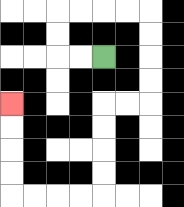{'start': '[4, 2]', 'end': '[0, 4]', 'path_directions': 'L,L,U,U,R,R,R,R,D,D,D,D,L,L,D,D,D,D,L,L,L,L,U,U,U,U', 'path_coordinates': '[[4, 2], [3, 2], [2, 2], [2, 1], [2, 0], [3, 0], [4, 0], [5, 0], [6, 0], [6, 1], [6, 2], [6, 3], [6, 4], [5, 4], [4, 4], [4, 5], [4, 6], [4, 7], [4, 8], [3, 8], [2, 8], [1, 8], [0, 8], [0, 7], [0, 6], [0, 5], [0, 4]]'}